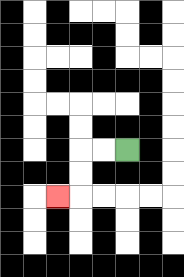{'start': '[5, 6]', 'end': '[2, 8]', 'path_directions': 'L,L,D,D,L', 'path_coordinates': '[[5, 6], [4, 6], [3, 6], [3, 7], [3, 8], [2, 8]]'}